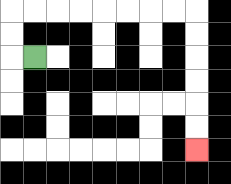{'start': '[1, 2]', 'end': '[8, 6]', 'path_directions': 'L,U,U,R,R,R,R,R,R,R,R,D,D,D,D,D,D', 'path_coordinates': '[[1, 2], [0, 2], [0, 1], [0, 0], [1, 0], [2, 0], [3, 0], [4, 0], [5, 0], [6, 0], [7, 0], [8, 0], [8, 1], [8, 2], [8, 3], [8, 4], [8, 5], [8, 6]]'}